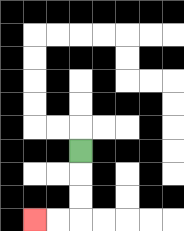{'start': '[3, 6]', 'end': '[1, 9]', 'path_directions': 'D,D,D,L,L', 'path_coordinates': '[[3, 6], [3, 7], [3, 8], [3, 9], [2, 9], [1, 9]]'}